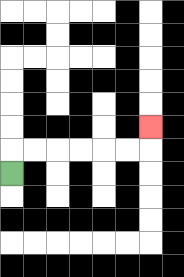{'start': '[0, 7]', 'end': '[6, 5]', 'path_directions': 'U,R,R,R,R,R,R,U', 'path_coordinates': '[[0, 7], [0, 6], [1, 6], [2, 6], [3, 6], [4, 6], [5, 6], [6, 6], [6, 5]]'}